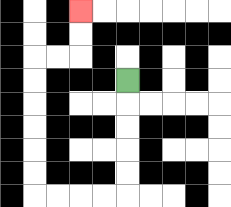{'start': '[5, 3]', 'end': '[3, 0]', 'path_directions': 'D,D,D,D,D,L,L,L,L,U,U,U,U,U,U,R,R,U,U', 'path_coordinates': '[[5, 3], [5, 4], [5, 5], [5, 6], [5, 7], [5, 8], [4, 8], [3, 8], [2, 8], [1, 8], [1, 7], [1, 6], [1, 5], [1, 4], [1, 3], [1, 2], [2, 2], [3, 2], [3, 1], [3, 0]]'}